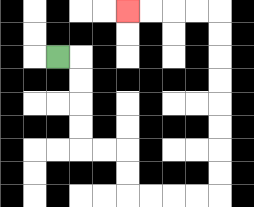{'start': '[2, 2]', 'end': '[5, 0]', 'path_directions': 'R,D,D,D,D,R,R,D,D,R,R,R,R,U,U,U,U,U,U,U,U,L,L,L,L', 'path_coordinates': '[[2, 2], [3, 2], [3, 3], [3, 4], [3, 5], [3, 6], [4, 6], [5, 6], [5, 7], [5, 8], [6, 8], [7, 8], [8, 8], [9, 8], [9, 7], [9, 6], [9, 5], [9, 4], [9, 3], [9, 2], [9, 1], [9, 0], [8, 0], [7, 0], [6, 0], [5, 0]]'}